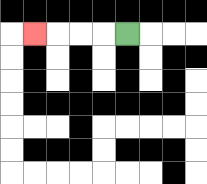{'start': '[5, 1]', 'end': '[1, 1]', 'path_directions': 'L,L,L,L', 'path_coordinates': '[[5, 1], [4, 1], [3, 1], [2, 1], [1, 1]]'}